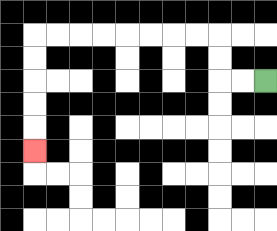{'start': '[11, 3]', 'end': '[1, 6]', 'path_directions': 'L,L,U,U,L,L,L,L,L,L,L,L,D,D,D,D,D', 'path_coordinates': '[[11, 3], [10, 3], [9, 3], [9, 2], [9, 1], [8, 1], [7, 1], [6, 1], [5, 1], [4, 1], [3, 1], [2, 1], [1, 1], [1, 2], [1, 3], [1, 4], [1, 5], [1, 6]]'}